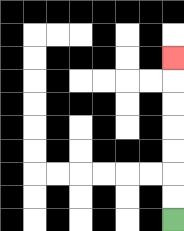{'start': '[7, 9]', 'end': '[7, 2]', 'path_directions': 'U,U,U,U,U,U,U', 'path_coordinates': '[[7, 9], [7, 8], [7, 7], [7, 6], [7, 5], [7, 4], [7, 3], [7, 2]]'}